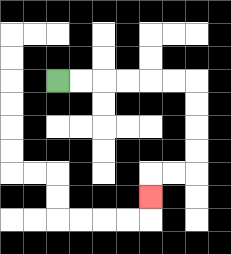{'start': '[2, 3]', 'end': '[6, 8]', 'path_directions': 'R,R,R,R,R,R,D,D,D,D,L,L,D', 'path_coordinates': '[[2, 3], [3, 3], [4, 3], [5, 3], [6, 3], [7, 3], [8, 3], [8, 4], [8, 5], [8, 6], [8, 7], [7, 7], [6, 7], [6, 8]]'}